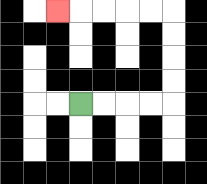{'start': '[3, 4]', 'end': '[2, 0]', 'path_directions': 'R,R,R,R,U,U,U,U,L,L,L,L,L', 'path_coordinates': '[[3, 4], [4, 4], [5, 4], [6, 4], [7, 4], [7, 3], [7, 2], [7, 1], [7, 0], [6, 0], [5, 0], [4, 0], [3, 0], [2, 0]]'}